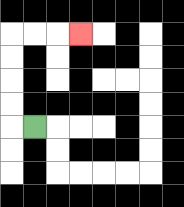{'start': '[1, 5]', 'end': '[3, 1]', 'path_directions': 'L,U,U,U,U,R,R,R', 'path_coordinates': '[[1, 5], [0, 5], [0, 4], [0, 3], [0, 2], [0, 1], [1, 1], [2, 1], [3, 1]]'}